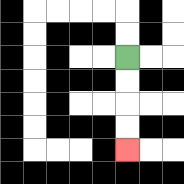{'start': '[5, 2]', 'end': '[5, 6]', 'path_directions': 'D,D,D,D', 'path_coordinates': '[[5, 2], [5, 3], [5, 4], [5, 5], [5, 6]]'}